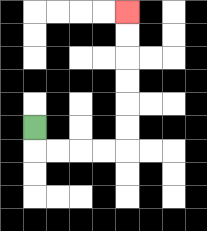{'start': '[1, 5]', 'end': '[5, 0]', 'path_directions': 'D,R,R,R,R,U,U,U,U,U,U', 'path_coordinates': '[[1, 5], [1, 6], [2, 6], [3, 6], [4, 6], [5, 6], [5, 5], [5, 4], [5, 3], [5, 2], [5, 1], [5, 0]]'}